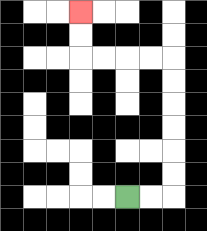{'start': '[5, 8]', 'end': '[3, 0]', 'path_directions': 'R,R,U,U,U,U,U,U,L,L,L,L,U,U', 'path_coordinates': '[[5, 8], [6, 8], [7, 8], [7, 7], [7, 6], [7, 5], [7, 4], [7, 3], [7, 2], [6, 2], [5, 2], [4, 2], [3, 2], [3, 1], [3, 0]]'}